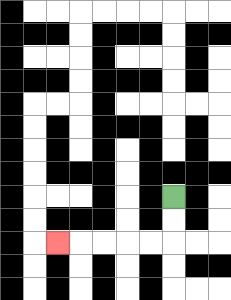{'start': '[7, 8]', 'end': '[2, 10]', 'path_directions': 'D,D,L,L,L,L,L', 'path_coordinates': '[[7, 8], [7, 9], [7, 10], [6, 10], [5, 10], [4, 10], [3, 10], [2, 10]]'}